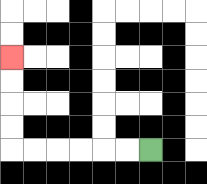{'start': '[6, 6]', 'end': '[0, 2]', 'path_directions': 'L,L,L,L,L,L,U,U,U,U', 'path_coordinates': '[[6, 6], [5, 6], [4, 6], [3, 6], [2, 6], [1, 6], [0, 6], [0, 5], [0, 4], [0, 3], [0, 2]]'}